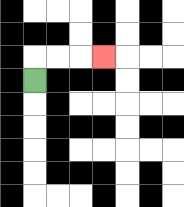{'start': '[1, 3]', 'end': '[4, 2]', 'path_directions': 'U,R,R,R', 'path_coordinates': '[[1, 3], [1, 2], [2, 2], [3, 2], [4, 2]]'}